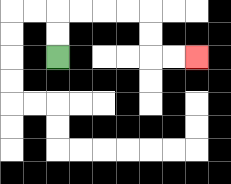{'start': '[2, 2]', 'end': '[8, 2]', 'path_directions': 'U,U,R,R,R,R,D,D,R,R', 'path_coordinates': '[[2, 2], [2, 1], [2, 0], [3, 0], [4, 0], [5, 0], [6, 0], [6, 1], [6, 2], [7, 2], [8, 2]]'}